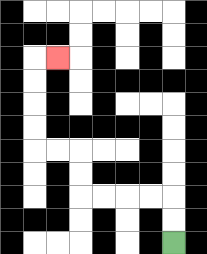{'start': '[7, 10]', 'end': '[2, 2]', 'path_directions': 'U,U,L,L,L,L,U,U,L,L,U,U,U,U,R', 'path_coordinates': '[[7, 10], [7, 9], [7, 8], [6, 8], [5, 8], [4, 8], [3, 8], [3, 7], [3, 6], [2, 6], [1, 6], [1, 5], [1, 4], [1, 3], [1, 2], [2, 2]]'}